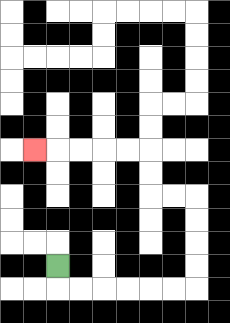{'start': '[2, 11]', 'end': '[1, 6]', 'path_directions': 'D,R,R,R,R,R,R,U,U,U,U,L,L,U,U,L,L,L,L,L', 'path_coordinates': '[[2, 11], [2, 12], [3, 12], [4, 12], [5, 12], [6, 12], [7, 12], [8, 12], [8, 11], [8, 10], [8, 9], [8, 8], [7, 8], [6, 8], [6, 7], [6, 6], [5, 6], [4, 6], [3, 6], [2, 6], [1, 6]]'}